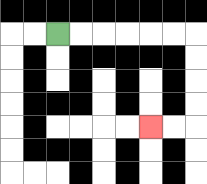{'start': '[2, 1]', 'end': '[6, 5]', 'path_directions': 'R,R,R,R,R,R,D,D,D,D,L,L', 'path_coordinates': '[[2, 1], [3, 1], [4, 1], [5, 1], [6, 1], [7, 1], [8, 1], [8, 2], [8, 3], [8, 4], [8, 5], [7, 5], [6, 5]]'}